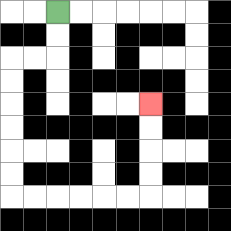{'start': '[2, 0]', 'end': '[6, 4]', 'path_directions': 'D,D,L,L,D,D,D,D,D,D,R,R,R,R,R,R,U,U,U,U', 'path_coordinates': '[[2, 0], [2, 1], [2, 2], [1, 2], [0, 2], [0, 3], [0, 4], [0, 5], [0, 6], [0, 7], [0, 8], [1, 8], [2, 8], [3, 8], [4, 8], [5, 8], [6, 8], [6, 7], [6, 6], [6, 5], [6, 4]]'}